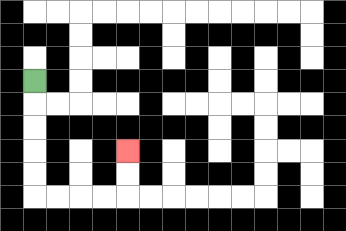{'start': '[1, 3]', 'end': '[5, 6]', 'path_directions': 'D,D,D,D,D,R,R,R,R,U,U', 'path_coordinates': '[[1, 3], [1, 4], [1, 5], [1, 6], [1, 7], [1, 8], [2, 8], [3, 8], [4, 8], [5, 8], [5, 7], [5, 6]]'}